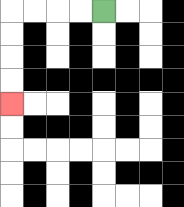{'start': '[4, 0]', 'end': '[0, 4]', 'path_directions': 'L,L,L,L,D,D,D,D', 'path_coordinates': '[[4, 0], [3, 0], [2, 0], [1, 0], [0, 0], [0, 1], [0, 2], [0, 3], [0, 4]]'}